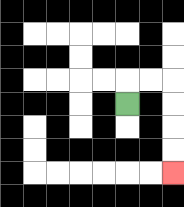{'start': '[5, 4]', 'end': '[7, 7]', 'path_directions': 'U,R,R,D,D,D,D', 'path_coordinates': '[[5, 4], [5, 3], [6, 3], [7, 3], [7, 4], [7, 5], [7, 6], [7, 7]]'}